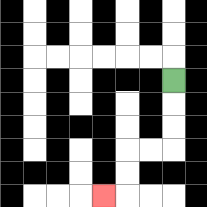{'start': '[7, 3]', 'end': '[4, 8]', 'path_directions': 'D,D,D,L,L,D,D,L', 'path_coordinates': '[[7, 3], [7, 4], [7, 5], [7, 6], [6, 6], [5, 6], [5, 7], [5, 8], [4, 8]]'}